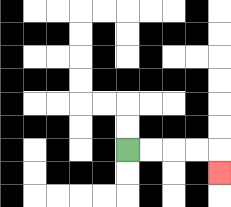{'start': '[5, 6]', 'end': '[9, 7]', 'path_directions': 'R,R,R,R,D', 'path_coordinates': '[[5, 6], [6, 6], [7, 6], [8, 6], [9, 6], [9, 7]]'}